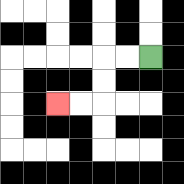{'start': '[6, 2]', 'end': '[2, 4]', 'path_directions': 'L,L,D,D,L,L', 'path_coordinates': '[[6, 2], [5, 2], [4, 2], [4, 3], [4, 4], [3, 4], [2, 4]]'}